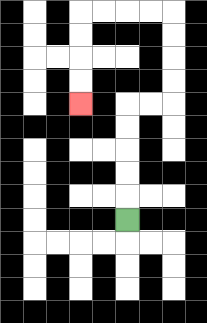{'start': '[5, 9]', 'end': '[3, 4]', 'path_directions': 'U,U,U,U,U,R,R,U,U,U,U,L,L,L,L,D,D,D,D', 'path_coordinates': '[[5, 9], [5, 8], [5, 7], [5, 6], [5, 5], [5, 4], [6, 4], [7, 4], [7, 3], [7, 2], [7, 1], [7, 0], [6, 0], [5, 0], [4, 0], [3, 0], [3, 1], [3, 2], [3, 3], [3, 4]]'}